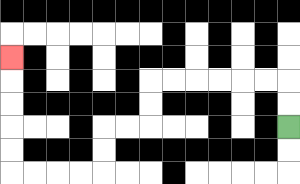{'start': '[12, 5]', 'end': '[0, 2]', 'path_directions': 'U,U,L,L,L,L,L,L,D,D,L,L,D,D,L,L,L,L,U,U,U,U,U', 'path_coordinates': '[[12, 5], [12, 4], [12, 3], [11, 3], [10, 3], [9, 3], [8, 3], [7, 3], [6, 3], [6, 4], [6, 5], [5, 5], [4, 5], [4, 6], [4, 7], [3, 7], [2, 7], [1, 7], [0, 7], [0, 6], [0, 5], [0, 4], [0, 3], [0, 2]]'}